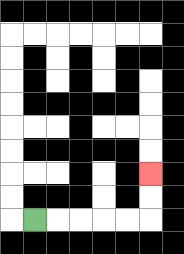{'start': '[1, 9]', 'end': '[6, 7]', 'path_directions': 'R,R,R,R,R,U,U', 'path_coordinates': '[[1, 9], [2, 9], [3, 9], [4, 9], [5, 9], [6, 9], [6, 8], [6, 7]]'}